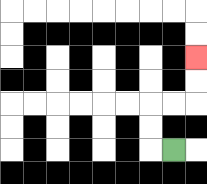{'start': '[7, 6]', 'end': '[8, 2]', 'path_directions': 'L,U,U,R,R,U,U', 'path_coordinates': '[[7, 6], [6, 6], [6, 5], [6, 4], [7, 4], [8, 4], [8, 3], [8, 2]]'}